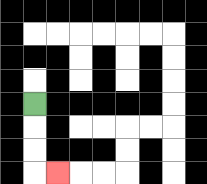{'start': '[1, 4]', 'end': '[2, 7]', 'path_directions': 'D,D,D,R', 'path_coordinates': '[[1, 4], [1, 5], [1, 6], [1, 7], [2, 7]]'}